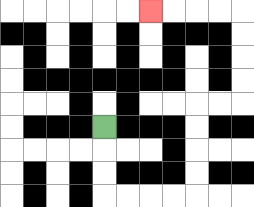{'start': '[4, 5]', 'end': '[6, 0]', 'path_directions': 'D,D,D,R,R,R,R,U,U,U,U,R,R,U,U,U,U,L,L,L,L', 'path_coordinates': '[[4, 5], [4, 6], [4, 7], [4, 8], [5, 8], [6, 8], [7, 8], [8, 8], [8, 7], [8, 6], [8, 5], [8, 4], [9, 4], [10, 4], [10, 3], [10, 2], [10, 1], [10, 0], [9, 0], [8, 0], [7, 0], [6, 0]]'}